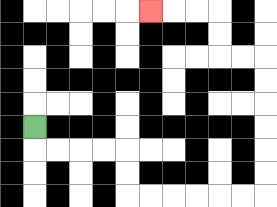{'start': '[1, 5]', 'end': '[6, 0]', 'path_directions': 'D,R,R,R,R,D,D,R,R,R,R,R,R,U,U,U,U,U,U,L,L,U,U,L,L,L', 'path_coordinates': '[[1, 5], [1, 6], [2, 6], [3, 6], [4, 6], [5, 6], [5, 7], [5, 8], [6, 8], [7, 8], [8, 8], [9, 8], [10, 8], [11, 8], [11, 7], [11, 6], [11, 5], [11, 4], [11, 3], [11, 2], [10, 2], [9, 2], [9, 1], [9, 0], [8, 0], [7, 0], [6, 0]]'}